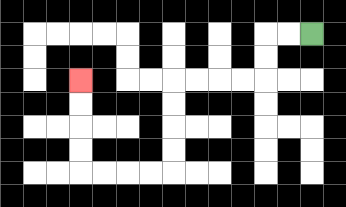{'start': '[13, 1]', 'end': '[3, 3]', 'path_directions': 'L,L,D,D,L,L,L,L,D,D,D,D,L,L,L,L,U,U,U,U', 'path_coordinates': '[[13, 1], [12, 1], [11, 1], [11, 2], [11, 3], [10, 3], [9, 3], [8, 3], [7, 3], [7, 4], [7, 5], [7, 6], [7, 7], [6, 7], [5, 7], [4, 7], [3, 7], [3, 6], [3, 5], [3, 4], [3, 3]]'}